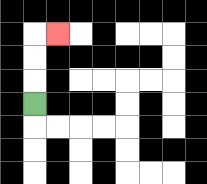{'start': '[1, 4]', 'end': '[2, 1]', 'path_directions': 'U,U,U,R', 'path_coordinates': '[[1, 4], [1, 3], [1, 2], [1, 1], [2, 1]]'}